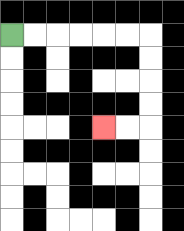{'start': '[0, 1]', 'end': '[4, 5]', 'path_directions': 'R,R,R,R,R,R,D,D,D,D,L,L', 'path_coordinates': '[[0, 1], [1, 1], [2, 1], [3, 1], [4, 1], [5, 1], [6, 1], [6, 2], [6, 3], [6, 4], [6, 5], [5, 5], [4, 5]]'}